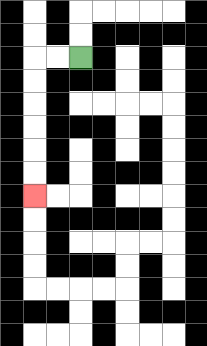{'start': '[3, 2]', 'end': '[1, 8]', 'path_directions': 'L,L,D,D,D,D,D,D', 'path_coordinates': '[[3, 2], [2, 2], [1, 2], [1, 3], [1, 4], [1, 5], [1, 6], [1, 7], [1, 8]]'}